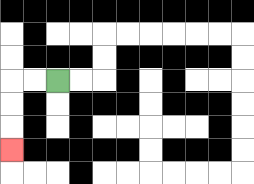{'start': '[2, 3]', 'end': '[0, 6]', 'path_directions': 'L,L,D,D,D', 'path_coordinates': '[[2, 3], [1, 3], [0, 3], [0, 4], [0, 5], [0, 6]]'}